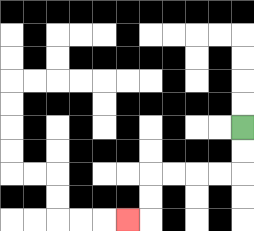{'start': '[10, 5]', 'end': '[5, 9]', 'path_directions': 'D,D,L,L,L,L,D,D,L', 'path_coordinates': '[[10, 5], [10, 6], [10, 7], [9, 7], [8, 7], [7, 7], [6, 7], [6, 8], [6, 9], [5, 9]]'}